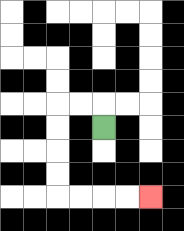{'start': '[4, 5]', 'end': '[6, 8]', 'path_directions': 'U,L,L,D,D,D,D,R,R,R,R', 'path_coordinates': '[[4, 5], [4, 4], [3, 4], [2, 4], [2, 5], [2, 6], [2, 7], [2, 8], [3, 8], [4, 8], [5, 8], [6, 8]]'}